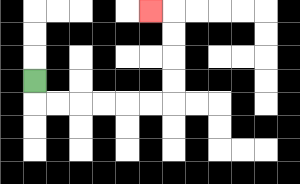{'start': '[1, 3]', 'end': '[6, 0]', 'path_directions': 'D,R,R,R,R,R,R,U,U,U,U,L', 'path_coordinates': '[[1, 3], [1, 4], [2, 4], [3, 4], [4, 4], [5, 4], [6, 4], [7, 4], [7, 3], [7, 2], [7, 1], [7, 0], [6, 0]]'}